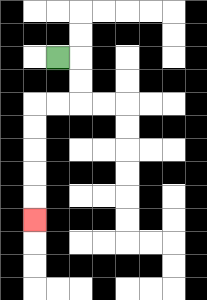{'start': '[2, 2]', 'end': '[1, 9]', 'path_directions': 'R,D,D,L,L,D,D,D,D,D', 'path_coordinates': '[[2, 2], [3, 2], [3, 3], [3, 4], [2, 4], [1, 4], [1, 5], [1, 6], [1, 7], [1, 8], [1, 9]]'}